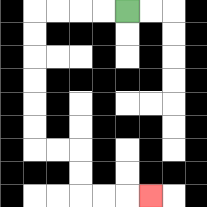{'start': '[5, 0]', 'end': '[6, 8]', 'path_directions': 'L,L,L,L,D,D,D,D,D,D,R,R,D,D,R,R,R', 'path_coordinates': '[[5, 0], [4, 0], [3, 0], [2, 0], [1, 0], [1, 1], [1, 2], [1, 3], [1, 4], [1, 5], [1, 6], [2, 6], [3, 6], [3, 7], [3, 8], [4, 8], [5, 8], [6, 8]]'}